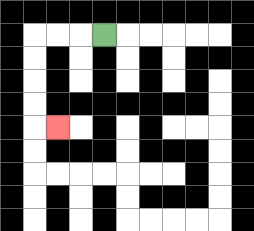{'start': '[4, 1]', 'end': '[2, 5]', 'path_directions': 'L,L,L,D,D,D,D,R', 'path_coordinates': '[[4, 1], [3, 1], [2, 1], [1, 1], [1, 2], [1, 3], [1, 4], [1, 5], [2, 5]]'}